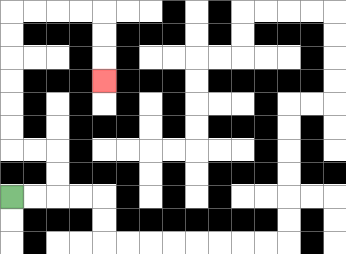{'start': '[0, 8]', 'end': '[4, 3]', 'path_directions': 'R,R,U,U,L,L,U,U,U,U,U,U,R,R,R,R,D,D,D', 'path_coordinates': '[[0, 8], [1, 8], [2, 8], [2, 7], [2, 6], [1, 6], [0, 6], [0, 5], [0, 4], [0, 3], [0, 2], [0, 1], [0, 0], [1, 0], [2, 0], [3, 0], [4, 0], [4, 1], [4, 2], [4, 3]]'}